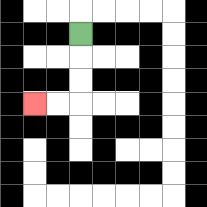{'start': '[3, 1]', 'end': '[1, 4]', 'path_directions': 'D,D,D,L,L', 'path_coordinates': '[[3, 1], [3, 2], [3, 3], [3, 4], [2, 4], [1, 4]]'}